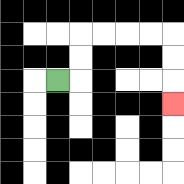{'start': '[2, 3]', 'end': '[7, 4]', 'path_directions': 'R,U,U,R,R,R,R,D,D,D', 'path_coordinates': '[[2, 3], [3, 3], [3, 2], [3, 1], [4, 1], [5, 1], [6, 1], [7, 1], [7, 2], [7, 3], [7, 4]]'}